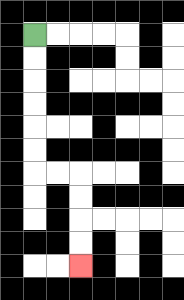{'start': '[1, 1]', 'end': '[3, 11]', 'path_directions': 'D,D,D,D,D,D,R,R,D,D,D,D', 'path_coordinates': '[[1, 1], [1, 2], [1, 3], [1, 4], [1, 5], [1, 6], [1, 7], [2, 7], [3, 7], [3, 8], [3, 9], [3, 10], [3, 11]]'}